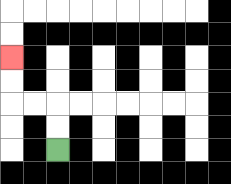{'start': '[2, 6]', 'end': '[0, 2]', 'path_directions': 'U,U,L,L,U,U', 'path_coordinates': '[[2, 6], [2, 5], [2, 4], [1, 4], [0, 4], [0, 3], [0, 2]]'}